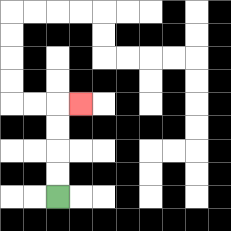{'start': '[2, 8]', 'end': '[3, 4]', 'path_directions': 'U,U,U,U,R', 'path_coordinates': '[[2, 8], [2, 7], [2, 6], [2, 5], [2, 4], [3, 4]]'}